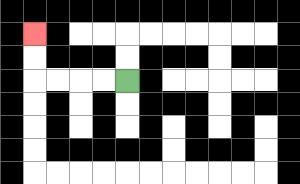{'start': '[5, 3]', 'end': '[1, 1]', 'path_directions': 'L,L,L,L,U,U', 'path_coordinates': '[[5, 3], [4, 3], [3, 3], [2, 3], [1, 3], [1, 2], [1, 1]]'}